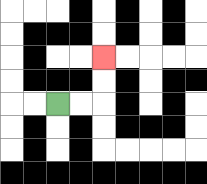{'start': '[2, 4]', 'end': '[4, 2]', 'path_directions': 'R,R,U,U', 'path_coordinates': '[[2, 4], [3, 4], [4, 4], [4, 3], [4, 2]]'}